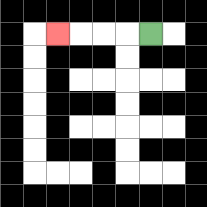{'start': '[6, 1]', 'end': '[2, 1]', 'path_directions': 'L,L,L,L', 'path_coordinates': '[[6, 1], [5, 1], [4, 1], [3, 1], [2, 1]]'}